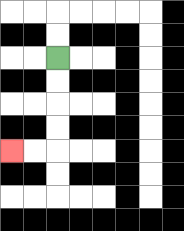{'start': '[2, 2]', 'end': '[0, 6]', 'path_directions': 'D,D,D,D,L,L', 'path_coordinates': '[[2, 2], [2, 3], [2, 4], [2, 5], [2, 6], [1, 6], [0, 6]]'}